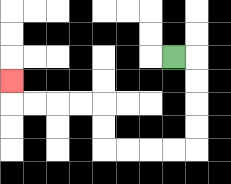{'start': '[7, 2]', 'end': '[0, 3]', 'path_directions': 'R,D,D,D,D,L,L,L,L,U,U,L,L,L,L,U', 'path_coordinates': '[[7, 2], [8, 2], [8, 3], [8, 4], [8, 5], [8, 6], [7, 6], [6, 6], [5, 6], [4, 6], [4, 5], [4, 4], [3, 4], [2, 4], [1, 4], [0, 4], [0, 3]]'}